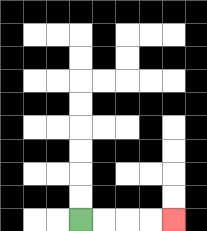{'start': '[3, 9]', 'end': '[7, 9]', 'path_directions': 'R,R,R,R', 'path_coordinates': '[[3, 9], [4, 9], [5, 9], [6, 9], [7, 9]]'}